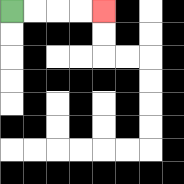{'start': '[0, 0]', 'end': '[4, 0]', 'path_directions': 'R,R,R,R', 'path_coordinates': '[[0, 0], [1, 0], [2, 0], [3, 0], [4, 0]]'}